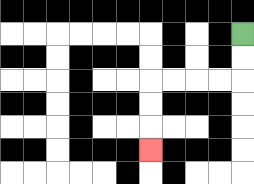{'start': '[10, 1]', 'end': '[6, 6]', 'path_directions': 'D,D,L,L,L,L,D,D,D', 'path_coordinates': '[[10, 1], [10, 2], [10, 3], [9, 3], [8, 3], [7, 3], [6, 3], [6, 4], [6, 5], [6, 6]]'}